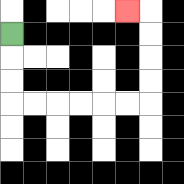{'start': '[0, 1]', 'end': '[5, 0]', 'path_directions': 'D,D,D,R,R,R,R,R,R,U,U,U,U,L', 'path_coordinates': '[[0, 1], [0, 2], [0, 3], [0, 4], [1, 4], [2, 4], [3, 4], [4, 4], [5, 4], [6, 4], [6, 3], [6, 2], [6, 1], [6, 0], [5, 0]]'}